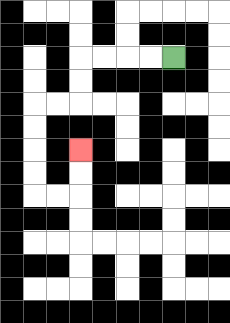{'start': '[7, 2]', 'end': '[3, 6]', 'path_directions': 'L,L,L,L,D,D,L,L,D,D,D,D,R,R,U,U', 'path_coordinates': '[[7, 2], [6, 2], [5, 2], [4, 2], [3, 2], [3, 3], [3, 4], [2, 4], [1, 4], [1, 5], [1, 6], [1, 7], [1, 8], [2, 8], [3, 8], [3, 7], [3, 6]]'}